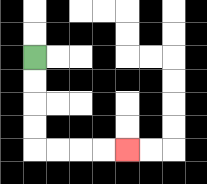{'start': '[1, 2]', 'end': '[5, 6]', 'path_directions': 'D,D,D,D,R,R,R,R', 'path_coordinates': '[[1, 2], [1, 3], [1, 4], [1, 5], [1, 6], [2, 6], [3, 6], [4, 6], [5, 6]]'}